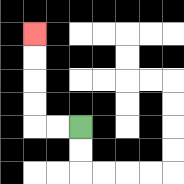{'start': '[3, 5]', 'end': '[1, 1]', 'path_directions': 'L,L,U,U,U,U', 'path_coordinates': '[[3, 5], [2, 5], [1, 5], [1, 4], [1, 3], [1, 2], [1, 1]]'}